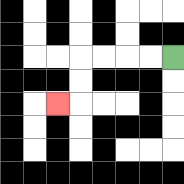{'start': '[7, 2]', 'end': '[2, 4]', 'path_directions': 'L,L,L,L,D,D,L', 'path_coordinates': '[[7, 2], [6, 2], [5, 2], [4, 2], [3, 2], [3, 3], [3, 4], [2, 4]]'}